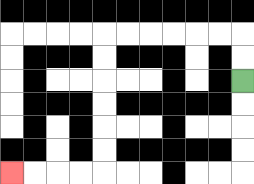{'start': '[10, 3]', 'end': '[0, 7]', 'path_directions': 'U,U,L,L,L,L,L,L,D,D,D,D,D,D,L,L,L,L', 'path_coordinates': '[[10, 3], [10, 2], [10, 1], [9, 1], [8, 1], [7, 1], [6, 1], [5, 1], [4, 1], [4, 2], [4, 3], [4, 4], [4, 5], [4, 6], [4, 7], [3, 7], [2, 7], [1, 7], [0, 7]]'}